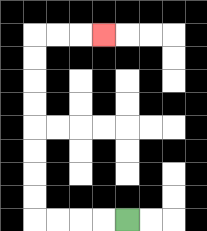{'start': '[5, 9]', 'end': '[4, 1]', 'path_directions': 'L,L,L,L,U,U,U,U,U,U,U,U,R,R,R', 'path_coordinates': '[[5, 9], [4, 9], [3, 9], [2, 9], [1, 9], [1, 8], [1, 7], [1, 6], [1, 5], [1, 4], [1, 3], [1, 2], [1, 1], [2, 1], [3, 1], [4, 1]]'}